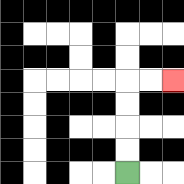{'start': '[5, 7]', 'end': '[7, 3]', 'path_directions': 'U,U,U,U,R,R', 'path_coordinates': '[[5, 7], [5, 6], [5, 5], [5, 4], [5, 3], [6, 3], [7, 3]]'}